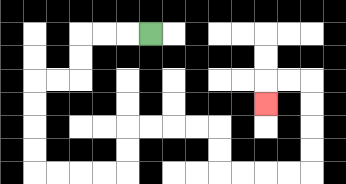{'start': '[6, 1]', 'end': '[11, 4]', 'path_directions': 'L,L,L,D,D,L,L,D,D,D,D,R,R,R,R,U,U,R,R,R,R,D,D,R,R,R,R,U,U,U,U,L,L,D', 'path_coordinates': '[[6, 1], [5, 1], [4, 1], [3, 1], [3, 2], [3, 3], [2, 3], [1, 3], [1, 4], [1, 5], [1, 6], [1, 7], [2, 7], [3, 7], [4, 7], [5, 7], [5, 6], [5, 5], [6, 5], [7, 5], [8, 5], [9, 5], [9, 6], [9, 7], [10, 7], [11, 7], [12, 7], [13, 7], [13, 6], [13, 5], [13, 4], [13, 3], [12, 3], [11, 3], [11, 4]]'}